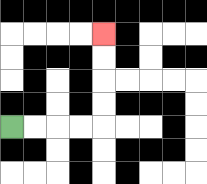{'start': '[0, 5]', 'end': '[4, 1]', 'path_directions': 'R,R,R,R,U,U,U,U', 'path_coordinates': '[[0, 5], [1, 5], [2, 5], [3, 5], [4, 5], [4, 4], [4, 3], [4, 2], [4, 1]]'}